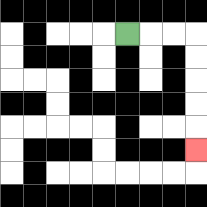{'start': '[5, 1]', 'end': '[8, 6]', 'path_directions': 'R,R,R,D,D,D,D,D', 'path_coordinates': '[[5, 1], [6, 1], [7, 1], [8, 1], [8, 2], [8, 3], [8, 4], [8, 5], [8, 6]]'}